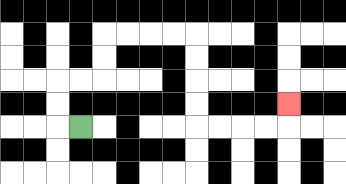{'start': '[3, 5]', 'end': '[12, 4]', 'path_directions': 'L,U,U,R,R,U,U,R,R,R,R,D,D,D,D,R,R,R,R,U', 'path_coordinates': '[[3, 5], [2, 5], [2, 4], [2, 3], [3, 3], [4, 3], [4, 2], [4, 1], [5, 1], [6, 1], [7, 1], [8, 1], [8, 2], [8, 3], [8, 4], [8, 5], [9, 5], [10, 5], [11, 5], [12, 5], [12, 4]]'}